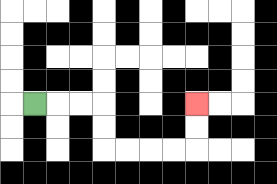{'start': '[1, 4]', 'end': '[8, 4]', 'path_directions': 'R,R,R,D,D,R,R,R,R,U,U', 'path_coordinates': '[[1, 4], [2, 4], [3, 4], [4, 4], [4, 5], [4, 6], [5, 6], [6, 6], [7, 6], [8, 6], [8, 5], [8, 4]]'}